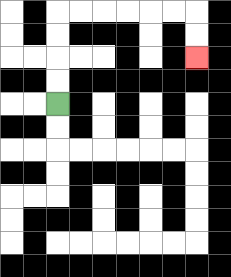{'start': '[2, 4]', 'end': '[8, 2]', 'path_directions': 'U,U,U,U,R,R,R,R,R,R,D,D', 'path_coordinates': '[[2, 4], [2, 3], [2, 2], [2, 1], [2, 0], [3, 0], [4, 0], [5, 0], [6, 0], [7, 0], [8, 0], [8, 1], [8, 2]]'}